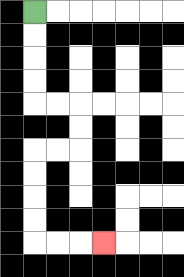{'start': '[1, 0]', 'end': '[4, 10]', 'path_directions': 'D,D,D,D,R,R,D,D,L,L,D,D,D,D,R,R,R', 'path_coordinates': '[[1, 0], [1, 1], [1, 2], [1, 3], [1, 4], [2, 4], [3, 4], [3, 5], [3, 6], [2, 6], [1, 6], [1, 7], [1, 8], [1, 9], [1, 10], [2, 10], [3, 10], [4, 10]]'}